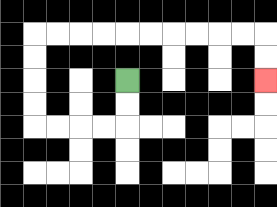{'start': '[5, 3]', 'end': '[11, 3]', 'path_directions': 'D,D,L,L,L,L,U,U,U,U,R,R,R,R,R,R,R,R,R,R,D,D', 'path_coordinates': '[[5, 3], [5, 4], [5, 5], [4, 5], [3, 5], [2, 5], [1, 5], [1, 4], [1, 3], [1, 2], [1, 1], [2, 1], [3, 1], [4, 1], [5, 1], [6, 1], [7, 1], [8, 1], [9, 1], [10, 1], [11, 1], [11, 2], [11, 3]]'}